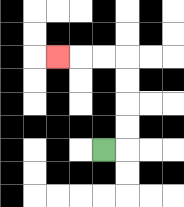{'start': '[4, 6]', 'end': '[2, 2]', 'path_directions': 'R,U,U,U,U,L,L,L', 'path_coordinates': '[[4, 6], [5, 6], [5, 5], [5, 4], [5, 3], [5, 2], [4, 2], [3, 2], [2, 2]]'}